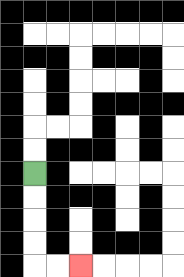{'start': '[1, 7]', 'end': '[3, 11]', 'path_directions': 'D,D,D,D,R,R', 'path_coordinates': '[[1, 7], [1, 8], [1, 9], [1, 10], [1, 11], [2, 11], [3, 11]]'}